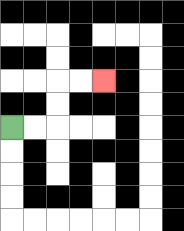{'start': '[0, 5]', 'end': '[4, 3]', 'path_directions': 'R,R,U,U,R,R', 'path_coordinates': '[[0, 5], [1, 5], [2, 5], [2, 4], [2, 3], [3, 3], [4, 3]]'}